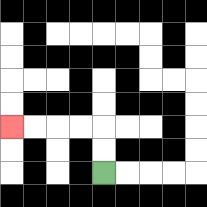{'start': '[4, 7]', 'end': '[0, 5]', 'path_directions': 'U,U,L,L,L,L', 'path_coordinates': '[[4, 7], [4, 6], [4, 5], [3, 5], [2, 5], [1, 5], [0, 5]]'}